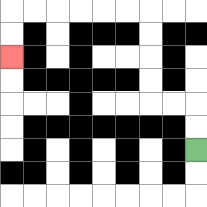{'start': '[8, 6]', 'end': '[0, 2]', 'path_directions': 'U,U,L,L,U,U,U,U,L,L,L,L,L,L,D,D', 'path_coordinates': '[[8, 6], [8, 5], [8, 4], [7, 4], [6, 4], [6, 3], [6, 2], [6, 1], [6, 0], [5, 0], [4, 0], [3, 0], [2, 0], [1, 0], [0, 0], [0, 1], [0, 2]]'}